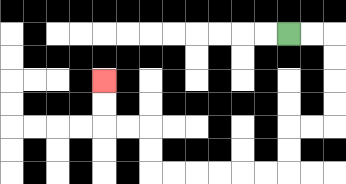{'start': '[12, 1]', 'end': '[4, 3]', 'path_directions': 'R,R,D,D,D,D,L,L,D,D,L,L,L,L,L,L,U,U,L,L,U,U', 'path_coordinates': '[[12, 1], [13, 1], [14, 1], [14, 2], [14, 3], [14, 4], [14, 5], [13, 5], [12, 5], [12, 6], [12, 7], [11, 7], [10, 7], [9, 7], [8, 7], [7, 7], [6, 7], [6, 6], [6, 5], [5, 5], [4, 5], [4, 4], [4, 3]]'}